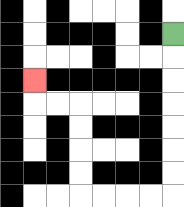{'start': '[7, 1]', 'end': '[1, 3]', 'path_directions': 'D,D,D,D,D,D,D,L,L,L,L,U,U,U,U,L,L,U', 'path_coordinates': '[[7, 1], [7, 2], [7, 3], [7, 4], [7, 5], [7, 6], [7, 7], [7, 8], [6, 8], [5, 8], [4, 8], [3, 8], [3, 7], [3, 6], [3, 5], [3, 4], [2, 4], [1, 4], [1, 3]]'}